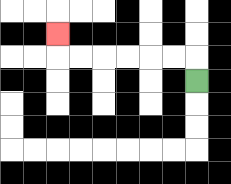{'start': '[8, 3]', 'end': '[2, 1]', 'path_directions': 'U,L,L,L,L,L,L,U', 'path_coordinates': '[[8, 3], [8, 2], [7, 2], [6, 2], [5, 2], [4, 2], [3, 2], [2, 2], [2, 1]]'}